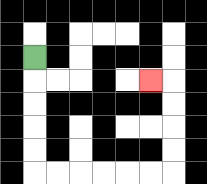{'start': '[1, 2]', 'end': '[6, 3]', 'path_directions': 'D,D,D,D,D,R,R,R,R,R,R,U,U,U,U,L', 'path_coordinates': '[[1, 2], [1, 3], [1, 4], [1, 5], [1, 6], [1, 7], [2, 7], [3, 7], [4, 7], [5, 7], [6, 7], [7, 7], [7, 6], [7, 5], [7, 4], [7, 3], [6, 3]]'}